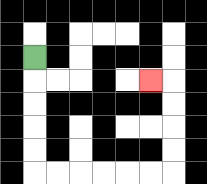{'start': '[1, 2]', 'end': '[6, 3]', 'path_directions': 'D,D,D,D,D,R,R,R,R,R,R,U,U,U,U,L', 'path_coordinates': '[[1, 2], [1, 3], [1, 4], [1, 5], [1, 6], [1, 7], [2, 7], [3, 7], [4, 7], [5, 7], [6, 7], [7, 7], [7, 6], [7, 5], [7, 4], [7, 3], [6, 3]]'}